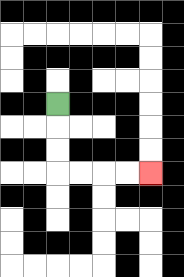{'start': '[2, 4]', 'end': '[6, 7]', 'path_directions': 'D,D,D,R,R,R,R', 'path_coordinates': '[[2, 4], [2, 5], [2, 6], [2, 7], [3, 7], [4, 7], [5, 7], [6, 7]]'}